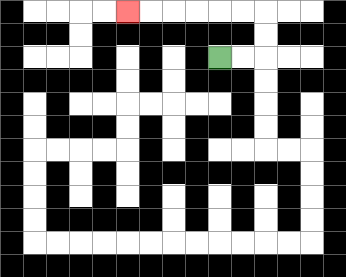{'start': '[9, 2]', 'end': '[5, 0]', 'path_directions': 'R,R,U,U,L,L,L,L,L,L', 'path_coordinates': '[[9, 2], [10, 2], [11, 2], [11, 1], [11, 0], [10, 0], [9, 0], [8, 0], [7, 0], [6, 0], [5, 0]]'}